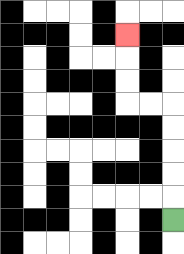{'start': '[7, 9]', 'end': '[5, 1]', 'path_directions': 'U,U,U,U,U,L,L,U,U,U', 'path_coordinates': '[[7, 9], [7, 8], [7, 7], [7, 6], [7, 5], [7, 4], [6, 4], [5, 4], [5, 3], [5, 2], [5, 1]]'}